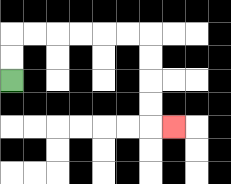{'start': '[0, 3]', 'end': '[7, 5]', 'path_directions': 'U,U,R,R,R,R,R,R,D,D,D,D,R', 'path_coordinates': '[[0, 3], [0, 2], [0, 1], [1, 1], [2, 1], [3, 1], [4, 1], [5, 1], [6, 1], [6, 2], [6, 3], [6, 4], [6, 5], [7, 5]]'}